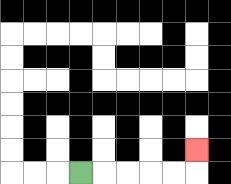{'start': '[3, 7]', 'end': '[8, 6]', 'path_directions': 'R,R,R,R,R,U', 'path_coordinates': '[[3, 7], [4, 7], [5, 7], [6, 7], [7, 7], [8, 7], [8, 6]]'}